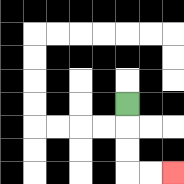{'start': '[5, 4]', 'end': '[7, 7]', 'path_directions': 'D,D,D,R,R', 'path_coordinates': '[[5, 4], [5, 5], [5, 6], [5, 7], [6, 7], [7, 7]]'}